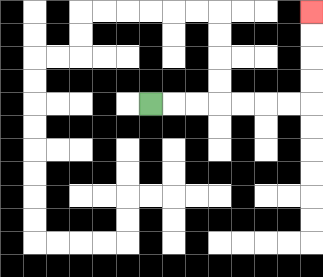{'start': '[6, 4]', 'end': '[13, 0]', 'path_directions': 'R,R,R,R,R,R,R,U,U,U,U', 'path_coordinates': '[[6, 4], [7, 4], [8, 4], [9, 4], [10, 4], [11, 4], [12, 4], [13, 4], [13, 3], [13, 2], [13, 1], [13, 0]]'}